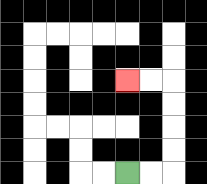{'start': '[5, 7]', 'end': '[5, 3]', 'path_directions': 'R,R,U,U,U,U,L,L', 'path_coordinates': '[[5, 7], [6, 7], [7, 7], [7, 6], [7, 5], [7, 4], [7, 3], [6, 3], [5, 3]]'}